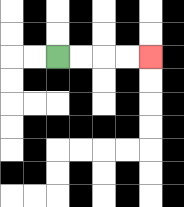{'start': '[2, 2]', 'end': '[6, 2]', 'path_directions': 'R,R,R,R', 'path_coordinates': '[[2, 2], [3, 2], [4, 2], [5, 2], [6, 2]]'}